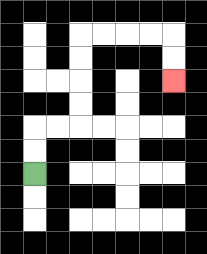{'start': '[1, 7]', 'end': '[7, 3]', 'path_directions': 'U,U,R,R,U,U,U,U,R,R,R,R,D,D', 'path_coordinates': '[[1, 7], [1, 6], [1, 5], [2, 5], [3, 5], [3, 4], [3, 3], [3, 2], [3, 1], [4, 1], [5, 1], [6, 1], [7, 1], [7, 2], [7, 3]]'}